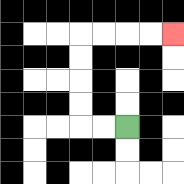{'start': '[5, 5]', 'end': '[7, 1]', 'path_directions': 'L,L,U,U,U,U,R,R,R,R', 'path_coordinates': '[[5, 5], [4, 5], [3, 5], [3, 4], [3, 3], [3, 2], [3, 1], [4, 1], [5, 1], [6, 1], [7, 1]]'}